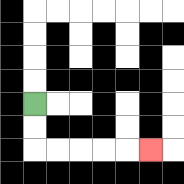{'start': '[1, 4]', 'end': '[6, 6]', 'path_directions': 'D,D,R,R,R,R,R', 'path_coordinates': '[[1, 4], [1, 5], [1, 6], [2, 6], [3, 6], [4, 6], [5, 6], [6, 6]]'}